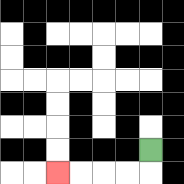{'start': '[6, 6]', 'end': '[2, 7]', 'path_directions': 'D,L,L,L,L', 'path_coordinates': '[[6, 6], [6, 7], [5, 7], [4, 7], [3, 7], [2, 7]]'}